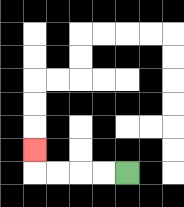{'start': '[5, 7]', 'end': '[1, 6]', 'path_directions': 'L,L,L,L,U', 'path_coordinates': '[[5, 7], [4, 7], [3, 7], [2, 7], [1, 7], [1, 6]]'}